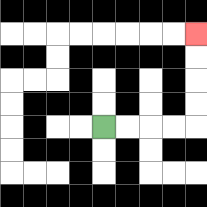{'start': '[4, 5]', 'end': '[8, 1]', 'path_directions': 'R,R,R,R,U,U,U,U', 'path_coordinates': '[[4, 5], [5, 5], [6, 5], [7, 5], [8, 5], [8, 4], [8, 3], [8, 2], [8, 1]]'}